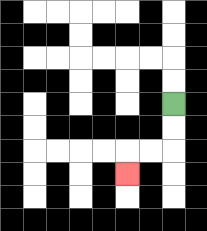{'start': '[7, 4]', 'end': '[5, 7]', 'path_directions': 'D,D,L,L,D', 'path_coordinates': '[[7, 4], [7, 5], [7, 6], [6, 6], [5, 6], [5, 7]]'}